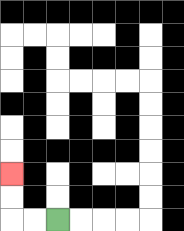{'start': '[2, 9]', 'end': '[0, 7]', 'path_directions': 'L,L,U,U', 'path_coordinates': '[[2, 9], [1, 9], [0, 9], [0, 8], [0, 7]]'}